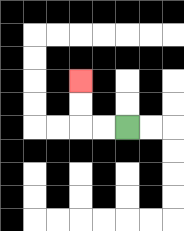{'start': '[5, 5]', 'end': '[3, 3]', 'path_directions': 'L,L,U,U', 'path_coordinates': '[[5, 5], [4, 5], [3, 5], [3, 4], [3, 3]]'}